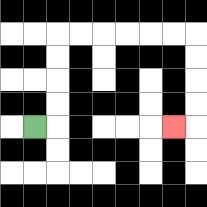{'start': '[1, 5]', 'end': '[7, 5]', 'path_directions': 'R,U,U,U,U,R,R,R,R,R,R,D,D,D,D,L', 'path_coordinates': '[[1, 5], [2, 5], [2, 4], [2, 3], [2, 2], [2, 1], [3, 1], [4, 1], [5, 1], [6, 1], [7, 1], [8, 1], [8, 2], [8, 3], [8, 4], [8, 5], [7, 5]]'}